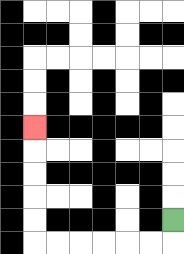{'start': '[7, 9]', 'end': '[1, 5]', 'path_directions': 'D,L,L,L,L,L,L,U,U,U,U,U', 'path_coordinates': '[[7, 9], [7, 10], [6, 10], [5, 10], [4, 10], [3, 10], [2, 10], [1, 10], [1, 9], [1, 8], [1, 7], [1, 6], [1, 5]]'}